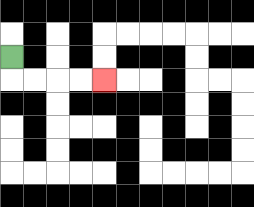{'start': '[0, 2]', 'end': '[4, 3]', 'path_directions': 'D,R,R,R,R', 'path_coordinates': '[[0, 2], [0, 3], [1, 3], [2, 3], [3, 3], [4, 3]]'}